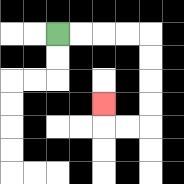{'start': '[2, 1]', 'end': '[4, 4]', 'path_directions': 'R,R,R,R,D,D,D,D,L,L,U', 'path_coordinates': '[[2, 1], [3, 1], [4, 1], [5, 1], [6, 1], [6, 2], [6, 3], [6, 4], [6, 5], [5, 5], [4, 5], [4, 4]]'}